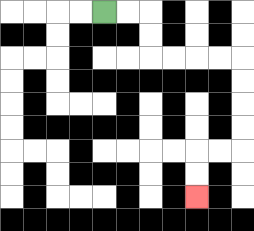{'start': '[4, 0]', 'end': '[8, 8]', 'path_directions': 'R,R,D,D,R,R,R,R,D,D,D,D,L,L,D,D', 'path_coordinates': '[[4, 0], [5, 0], [6, 0], [6, 1], [6, 2], [7, 2], [8, 2], [9, 2], [10, 2], [10, 3], [10, 4], [10, 5], [10, 6], [9, 6], [8, 6], [8, 7], [8, 8]]'}